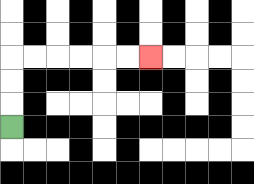{'start': '[0, 5]', 'end': '[6, 2]', 'path_directions': 'U,U,U,R,R,R,R,R,R', 'path_coordinates': '[[0, 5], [0, 4], [0, 3], [0, 2], [1, 2], [2, 2], [3, 2], [4, 2], [5, 2], [6, 2]]'}